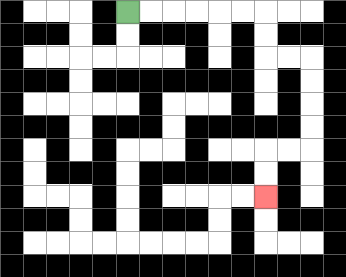{'start': '[5, 0]', 'end': '[11, 8]', 'path_directions': 'R,R,R,R,R,R,D,D,R,R,D,D,D,D,L,L,D,D', 'path_coordinates': '[[5, 0], [6, 0], [7, 0], [8, 0], [9, 0], [10, 0], [11, 0], [11, 1], [11, 2], [12, 2], [13, 2], [13, 3], [13, 4], [13, 5], [13, 6], [12, 6], [11, 6], [11, 7], [11, 8]]'}